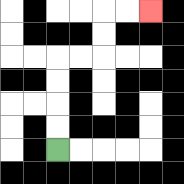{'start': '[2, 6]', 'end': '[6, 0]', 'path_directions': 'U,U,U,U,R,R,U,U,R,R', 'path_coordinates': '[[2, 6], [2, 5], [2, 4], [2, 3], [2, 2], [3, 2], [4, 2], [4, 1], [4, 0], [5, 0], [6, 0]]'}